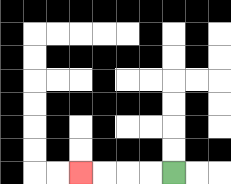{'start': '[7, 7]', 'end': '[3, 7]', 'path_directions': 'L,L,L,L', 'path_coordinates': '[[7, 7], [6, 7], [5, 7], [4, 7], [3, 7]]'}